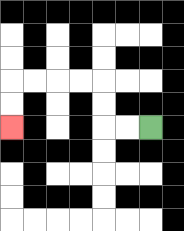{'start': '[6, 5]', 'end': '[0, 5]', 'path_directions': 'L,L,U,U,L,L,L,L,D,D', 'path_coordinates': '[[6, 5], [5, 5], [4, 5], [4, 4], [4, 3], [3, 3], [2, 3], [1, 3], [0, 3], [0, 4], [0, 5]]'}